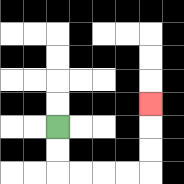{'start': '[2, 5]', 'end': '[6, 4]', 'path_directions': 'D,D,R,R,R,R,U,U,U', 'path_coordinates': '[[2, 5], [2, 6], [2, 7], [3, 7], [4, 7], [5, 7], [6, 7], [6, 6], [6, 5], [6, 4]]'}